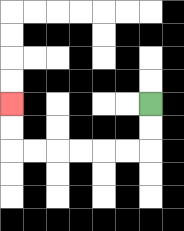{'start': '[6, 4]', 'end': '[0, 4]', 'path_directions': 'D,D,L,L,L,L,L,L,U,U', 'path_coordinates': '[[6, 4], [6, 5], [6, 6], [5, 6], [4, 6], [3, 6], [2, 6], [1, 6], [0, 6], [0, 5], [0, 4]]'}